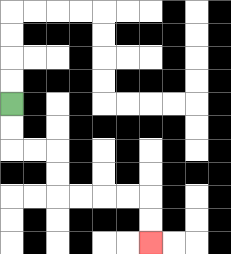{'start': '[0, 4]', 'end': '[6, 10]', 'path_directions': 'D,D,R,R,D,D,R,R,R,R,D,D', 'path_coordinates': '[[0, 4], [0, 5], [0, 6], [1, 6], [2, 6], [2, 7], [2, 8], [3, 8], [4, 8], [5, 8], [6, 8], [6, 9], [6, 10]]'}